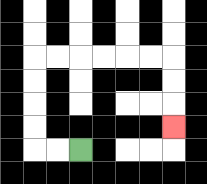{'start': '[3, 6]', 'end': '[7, 5]', 'path_directions': 'L,L,U,U,U,U,R,R,R,R,R,R,D,D,D', 'path_coordinates': '[[3, 6], [2, 6], [1, 6], [1, 5], [1, 4], [1, 3], [1, 2], [2, 2], [3, 2], [4, 2], [5, 2], [6, 2], [7, 2], [7, 3], [7, 4], [7, 5]]'}